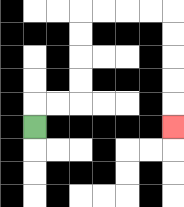{'start': '[1, 5]', 'end': '[7, 5]', 'path_directions': 'U,R,R,U,U,U,U,R,R,R,R,D,D,D,D,D', 'path_coordinates': '[[1, 5], [1, 4], [2, 4], [3, 4], [3, 3], [3, 2], [3, 1], [3, 0], [4, 0], [5, 0], [6, 0], [7, 0], [7, 1], [7, 2], [7, 3], [7, 4], [7, 5]]'}